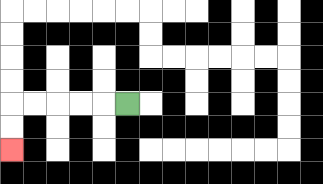{'start': '[5, 4]', 'end': '[0, 6]', 'path_directions': 'L,L,L,L,L,D,D', 'path_coordinates': '[[5, 4], [4, 4], [3, 4], [2, 4], [1, 4], [0, 4], [0, 5], [0, 6]]'}